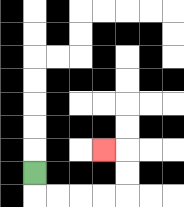{'start': '[1, 7]', 'end': '[4, 6]', 'path_directions': 'D,R,R,R,R,U,U,L', 'path_coordinates': '[[1, 7], [1, 8], [2, 8], [3, 8], [4, 8], [5, 8], [5, 7], [5, 6], [4, 6]]'}